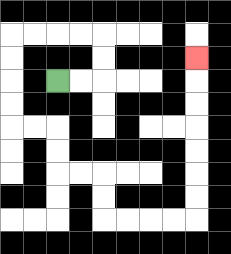{'start': '[2, 3]', 'end': '[8, 2]', 'path_directions': 'R,R,U,U,L,L,L,L,D,D,D,D,R,R,D,D,R,R,D,D,R,R,R,R,U,U,U,U,U,U,U', 'path_coordinates': '[[2, 3], [3, 3], [4, 3], [4, 2], [4, 1], [3, 1], [2, 1], [1, 1], [0, 1], [0, 2], [0, 3], [0, 4], [0, 5], [1, 5], [2, 5], [2, 6], [2, 7], [3, 7], [4, 7], [4, 8], [4, 9], [5, 9], [6, 9], [7, 9], [8, 9], [8, 8], [8, 7], [8, 6], [8, 5], [8, 4], [8, 3], [8, 2]]'}